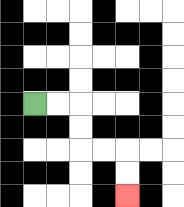{'start': '[1, 4]', 'end': '[5, 8]', 'path_directions': 'R,R,D,D,R,R,D,D', 'path_coordinates': '[[1, 4], [2, 4], [3, 4], [3, 5], [3, 6], [4, 6], [5, 6], [5, 7], [5, 8]]'}